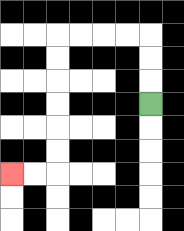{'start': '[6, 4]', 'end': '[0, 7]', 'path_directions': 'U,U,U,L,L,L,L,D,D,D,D,D,D,L,L', 'path_coordinates': '[[6, 4], [6, 3], [6, 2], [6, 1], [5, 1], [4, 1], [3, 1], [2, 1], [2, 2], [2, 3], [2, 4], [2, 5], [2, 6], [2, 7], [1, 7], [0, 7]]'}